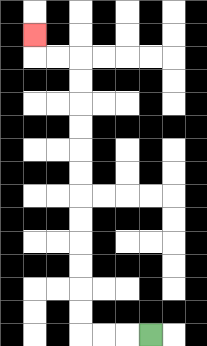{'start': '[6, 14]', 'end': '[1, 1]', 'path_directions': 'L,L,L,U,U,U,U,U,U,U,U,U,U,U,U,L,L,U', 'path_coordinates': '[[6, 14], [5, 14], [4, 14], [3, 14], [3, 13], [3, 12], [3, 11], [3, 10], [3, 9], [3, 8], [3, 7], [3, 6], [3, 5], [3, 4], [3, 3], [3, 2], [2, 2], [1, 2], [1, 1]]'}